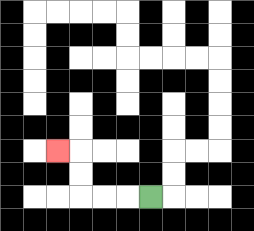{'start': '[6, 8]', 'end': '[2, 6]', 'path_directions': 'L,L,L,U,U,L', 'path_coordinates': '[[6, 8], [5, 8], [4, 8], [3, 8], [3, 7], [3, 6], [2, 6]]'}